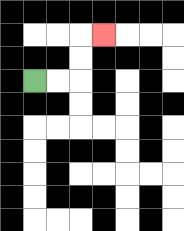{'start': '[1, 3]', 'end': '[4, 1]', 'path_directions': 'R,R,U,U,R', 'path_coordinates': '[[1, 3], [2, 3], [3, 3], [3, 2], [3, 1], [4, 1]]'}